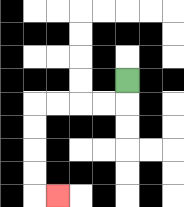{'start': '[5, 3]', 'end': '[2, 8]', 'path_directions': 'D,L,L,L,L,D,D,D,D,R', 'path_coordinates': '[[5, 3], [5, 4], [4, 4], [3, 4], [2, 4], [1, 4], [1, 5], [1, 6], [1, 7], [1, 8], [2, 8]]'}